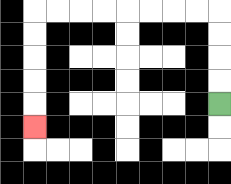{'start': '[9, 4]', 'end': '[1, 5]', 'path_directions': 'U,U,U,U,L,L,L,L,L,L,L,L,D,D,D,D,D', 'path_coordinates': '[[9, 4], [9, 3], [9, 2], [9, 1], [9, 0], [8, 0], [7, 0], [6, 0], [5, 0], [4, 0], [3, 0], [2, 0], [1, 0], [1, 1], [1, 2], [1, 3], [1, 4], [1, 5]]'}